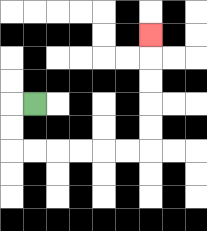{'start': '[1, 4]', 'end': '[6, 1]', 'path_directions': 'L,D,D,R,R,R,R,R,R,U,U,U,U,U', 'path_coordinates': '[[1, 4], [0, 4], [0, 5], [0, 6], [1, 6], [2, 6], [3, 6], [4, 6], [5, 6], [6, 6], [6, 5], [6, 4], [6, 3], [6, 2], [6, 1]]'}